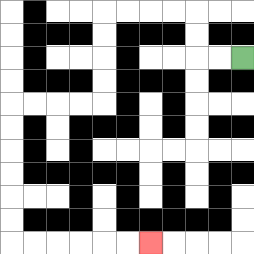{'start': '[10, 2]', 'end': '[6, 10]', 'path_directions': 'L,L,U,U,L,L,L,L,D,D,D,D,L,L,L,L,D,D,D,D,D,D,R,R,R,R,R,R', 'path_coordinates': '[[10, 2], [9, 2], [8, 2], [8, 1], [8, 0], [7, 0], [6, 0], [5, 0], [4, 0], [4, 1], [4, 2], [4, 3], [4, 4], [3, 4], [2, 4], [1, 4], [0, 4], [0, 5], [0, 6], [0, 7], [0, 8], [0, 9], [0, 10], [1, 10], [2, 10], [3, 10], [4, 10], [5, 10], [6, 10]]'}